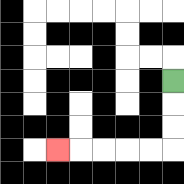{'start': '[7, 3]', 'end': '[2, 6]', 'path_directions': 'D,D,D,L,L,L,L,L', 'path_coordinates': '[[7, 3], [7, 4], [7, 5], [7, 6], [6, 6], [5, 6], [4, 6], [3, 6], [2, 6]]'}